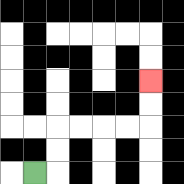{'start': '[1, 7]', 'end': '[6, 3]', 'path_directions': 'R,U,U,R,R,R,R,U,U', 'path_coordinates': '[[1, 7], [2, 7], [2, 6], [2, 5], [3, 5], [4, 5], [5, 5], [6, 5], [6, 4], [6, 3]]'}